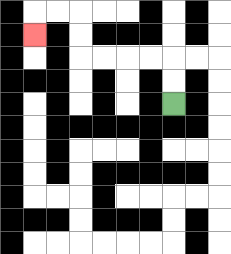{'start': '[7, 4]', 'end': '[1, 1]', 'path_directions': 'U,U,L,L,L,L,U,U,L,L,D', 'path_coordinates': '[[7, 4], [7, 3], [7, 2], [6, 2], [5, 2], [4, 2], [3, 2], [3, 1], [3, 0], [2, 0], [1, 0], [1, 1]]'}